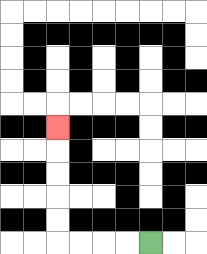{'start': '[6, 10]', 'end': '[2, 5]', 'path_directions': 'L,L,L,L,U,U,U,U,U', 'path_coordinates': '[[6, 10], [5, 10], [4, 10], [3, 10], [2, 10], [2, 9], [2, 8], [2, 7], [2, 6], [2, 5]]'}